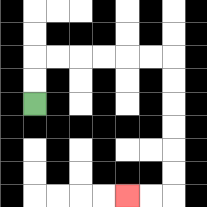{'start': '[1, 4]', 'end': '[5, 8]', 'path_directions': 'U,U,R,R,R,R,R,R,D,D,D,D,D,D,L,L', 'path_coordinates': '[[1, 4], [1, 3], [1, 2], [2, 2], [3, 2], [4, 2], [5, 2], [6, 2], [7, 2], [7, 3], [7, 4], [7, 5], [7, 6], [7, 7], [7, 8], [6, 8], [5, 8]]'}